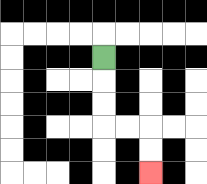{'start': '[4, 2]', 'end': '[6, 7]', 'path_directions': 'D,D,D,R,R,D,D', 'path_coordinates': '[[4, 2], [4, 3], [4, 4], [4, 5], [5, 5], [6, 5], [6, 6], [6, 7]]'}